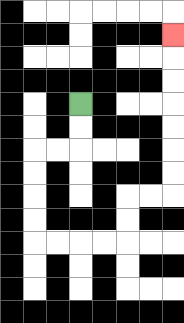{'start': '[3, 4]', 'end': '[7, 1]', 'path_directions': 'D,D,L,L,D,D,D,D,R,R,R,R,U,U,R,R,U,U,U,U,U,U,U', 'path_coordinates': '[[3, 4], [3, 5], [3, 6], [2, 6], [1, 6], [1, 7], [1, 8], [1, 9], [1, 10], [2, 10], [3, 10], [4, 10], [5, 10], [5, 9], [5, 8], [6, 8], [7, 8], [7, 7], [7, 6], [7, 5], [7, 4], [7, 3], [7, 2], [7, 1]]'}